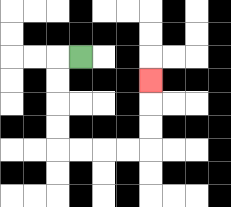{'start': '[3, 2]', 'end': '[6, 3]', 'path_directions': 'L,D,D,D,D,R,R,R,R,U,U,U', 'path_coordinates': '[[3, 2], [2, 2], [2, 3], [2, 4], [2, 5], [2, 6], [3, 6], [4, 6], [5, 6], [6, 6], [6, 5], [6, 4], [6, 3]]'}